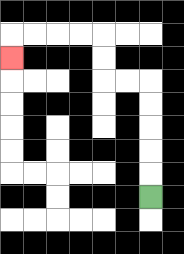{'start': '[6, 8]', 'end': '[0, 2]', 'path_directions': 'U,U,U,U,U,L,L,U,U,L,L,L,L,D', 'path_coordinates': '[[6, 8], [6, 7], [6, 6], [6, 5], [6, 4], [6, 3], [5, 3], [4, 3], [4, 2], [4, 1], [3, 1], [2, 1], [1, 1], [0, 1], [0, 2]]'}